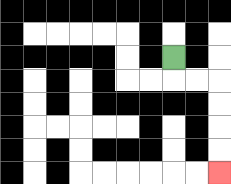{'start': '[7, 2]', 'end': '[9, 7]', 'path_directions': 'D,R,R,D,D,D,D', 'path_coordinates': '[[7, 2], [7, 3], [8, 3], [9, 3], [9, 4], [9, 5], [9, 6], [9, 7]]'}